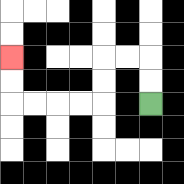{'start': '[6, 4]', 'end': '[0, 2]', 'path_directions': 'U,U,L,L,D,D,L,L,L,L,U,U', 'path_coordinates': '[[6, 4], [6, 3], [6, 2], [5, 2], [4, 2], [4, 3], [4, 4], [3, 4], [2, 4], [1, 4], [0, 4], [0, 3], [0, 2]]'}